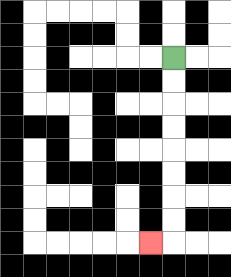{'start': '[7, 2]', 'end': '[6, 10]', 'path_directions': 'D,D,D,D,D,D,D,D,L', 'path_coordinates': '[[7, 2], [7, 3], [7, 4], [7, 5], [7, 6], [7, 7], [7, 8], [7, 9], [7, 10], [6, 10]]'}